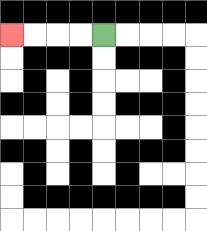{'start': '[4, 1]', 'end': '[0, 1]', 'path_directions': 'L,L,L,L', 'path_coordinates': '[[4, 1], [3, 1], [2, 1], [1, 1], [0, 1]]'}